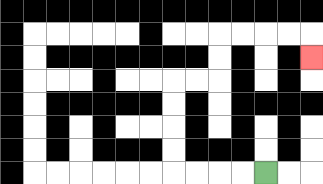{'start': '[11, 7]', 'end': '[13, 2]', 'path_directions': 'L,L,L,L,U,U,U,U,R,R,U,U,R,R,R,R,D', 'path_coordinates': '[[11, 7], [10, 7], [9, 7], [8, 7], [7, 7], [7, 6], [7, 5], [7, 4], [7, 3], [8, 3], [9, 3], [9, 2], [9, 1], [10, 1], [11, 1], [12, 1], [13, 1], [13, 2]]'}